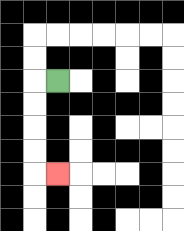{'start': '[2, 3]', 'end': '[2, 7]', 'path_directions': 'L,D,D,D,D,R', 'path_coordinates': '[[2, 3], [1, 3], [1, 4], [1, 5], [1, 6], [1, 7], [2, 7]]'}